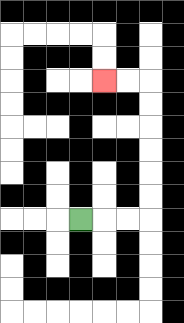{'start': '[3, 9]', 'end': '[4, 3]', 'path_directions': 'R,R,R,U,U,U,U,U,U,L,L', 'path_coordinates': '[[3, 9], [4, 9], [5, 9], [6, 9], [6, 8], [6, 7], [6, 6], [6, 5], [6, 4], [6, 3], [5, 3], [4, 3]]'}